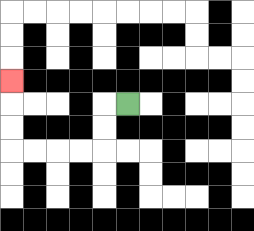{'start': '[5, 4]', 'end': '[0, 3]', 'path_directions': 'L,D,D,L,L,L,L,U,U,U', 'path_coordinates': '[[5, 4], [4, 4], [4, 5], [4, 6], [3, 6], [2, 6], [1, 6], [0, 6], [0, 5], [0, 4], [0, 3]]'}